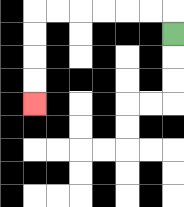{'start': '[7, 1]', 'end': '[1, 4]', 'path_directions': 'U,L,L,L,L,L,L,D,D,D,D', 'path_coordinates': '[[7, 1], [7, 0], [6, 0], [5, 0], [4, 0], [3, 0], [2, 0], [1, 0], [1, 1], [1, 2], [1, 3], [1, 4]]'}